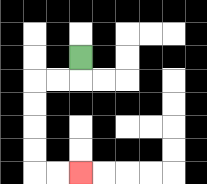{'start': '[3, 2]', 'end': '[3, 7]', 'path_directions': 'D,L,L,D,D,D,D,R,R', 'path_coordinates': '[[3, 2], [3, 3], [2, 3], [1, 3], [1, 4], [1, 5], [1, 6], [1, 7], [2, 7], [3, 7]]'}